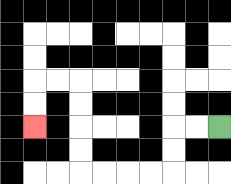{'start': '[9, 5]', 'end': '[1, 5]', 'path_directions': 'L,L,D,D,L,L,L,L,U,U,U,U,L,L,D,D', 'path_coordinates': '[[9, 5], [8, 5], [7, 5], [7, 6], [7, 7], [6, 7], [5, 7], [4, 7], [3, 7], [3, 6], [3, 5], [3, 4], [3, 3], [2, 3], [1, 3], [1, 4], [1, 5]]'}